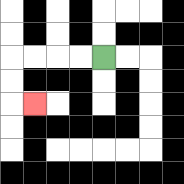{'start': '[4, 2]', 'end': '[1, 4]', 'path_directions': 'L,L,L,L,D,D,R', 'path_coordinates': '[[4, 2], [3, 2], [2, 2], [1, 2], [0, 2], [0, 3], [0, 4], [1, 4]]'}